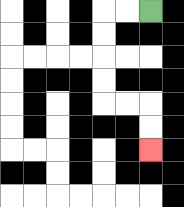{'start': '[6, 0]', 'end': '[6, 6]', 'path_directions': 'L,L,D,D,D,D,R,R,D,D', 'path_coordinates': '[[6, 0], [5, 0], [4, 0], [4, 1], [4, 2], [4, 3], [4, 4], [5, 4], [6, 4], [6, 5], [6, 6]]'}